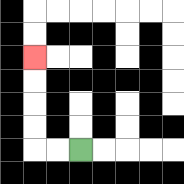{'start': '[3, 6]', 'end': '[1, 2]', 'path_directions': 'L,L,U,U,U,U', 'path_coordinates': '[[3, 6], [2, 6], [1, 6], [1, 5], [1, 4], [1, 3], [1, 2]]'}